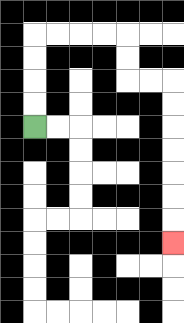{'start': '[1, 5]', 'end': '[7, 10]', 'path_directions': 'U,U,U,U,R,R,R,R,D,D,R,R,D,D,D,D,D,D,D', 'path_coordinates': '[[1, 5], [1, 4], [1, 3], [1, 2], [1, 1], [2, 1], [3, 1], [4, 1], [5, 1], [5, 2], [5, 3], [6, 3], [7, 3], [7, 4], [7, 5], [7, 6], [7, 7], [7, 8], [7, 9], [7, 10]]'}